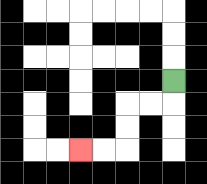{'start': '[7, 3]', 'end': '[3, 6]', 'path_directions': 'D,L,L,D,D,L,L', 'path_coordinates': '[[7, 3], [7, 4], [6, 4], [5, 4], [5, 5], [5, 6], [4, 6], [3, 6]]'}